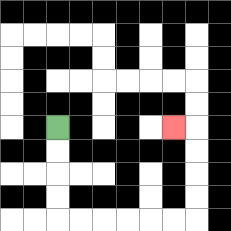{'start': '[2, 5]', 'end': '[7, 5]', 'path_directions': 'D,D,D,D,R,R,R,R,R,R,U,U,U,U,L', 'path_coordinates': '[[2, 5], [2, 6], [2, 7], [2, 8], [2, 9], [3, 9], [4, 9], [5, 9], [6, 9], [7, 9], [8, 9], [8, 8], [8, 7], [8, 6], [8, 5], [7, 5]]'}